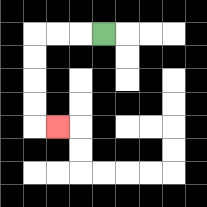{'start': '[4, 1]', 'end': '[2, 5]', 'path_directions': 'L,L,L,D,D,D,D,R', 'path_coordinates': '[[4, 1], [3, 1], [2, 1], [1, 1], [1, 2], [1, 3], [1, 4], [1, 5], [2, 5]]'}